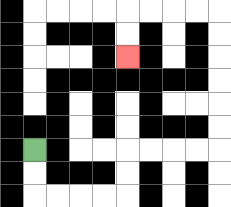{'start': '[1, 6]', 'end': '[5, 2]', 'path_directions': 'D,D,R,R,R,R,U,U,R,R,R,R,U,U,U,U,U,U,L,L,L,L,D,D', 'path_coordinates': '[[1, 6], [1, 7], [1, 8], [2, 8], [3, 8], [4, 8], [5, 8], [5, 7], [5, 6], [6, 6], [7, 6], [8, 6], [9, 6], [9, 5], [9, 4], [9, 3], [9, 2], [9, 1], [9, 0], [8, 0], [7, 0], [6, 0], [5, 0], [5, 1], [5, 2]]'}